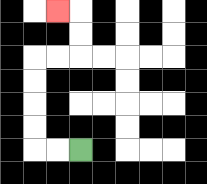{'start': '[3, 6]', 'end': '[2, 0]', 'path_directions': 'L,L,U,U,U,U,R,R,U,U,L', 'path_coordinates': '[[3, 6], [2, 6], [1, 6], [1, 5], [1, 4], [1, 3], [1, 2], [2, 2], [3, 2], [3, 1], [3, 0], [2, 0]]'}